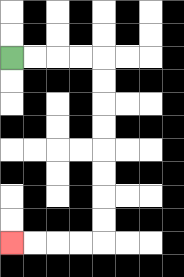{'start': '[0, 2]', 'end': '[0, 10]', 'path_directions': 'R,R,R,R,D,D,D,D,D,D,D,D,L,L,L,L', 'path_coordinates': '[[0, 2], [1, 2], [2, 2], [3, 2], [4, 2], [4, 3], [4, 4], [4, 5], [4, 6], [4, 7], [4, 8], [4, 9], [4, 10], [3, 10], [2, 10], [1, 10], [0, 10]]'}